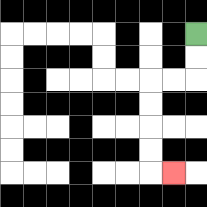{'start': '[8, 1]', 'end': '[7, 7]', 'path_directions': 'D,D,L,L,D,D,D,D,R', 'path_coordinates': '[[8, 1], [8, 2], [8, 3], [7, 3], [6, 3], [6, 4], [6, 5], [6, 6], [6, 7], [7, 7]]'}